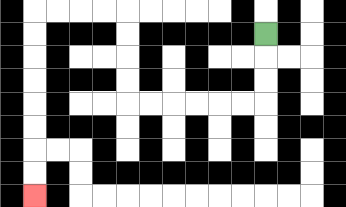{'start': '[11, 1]', 'end': '[1, 8]', 'path_directions': 'D,D,D,L,L,L,L,L,L,U,U,U,U,L,L,L,L,D,D,D,D,D,D,D,D', 'path_coordinates': '[[11, 1], [11, 2], [11, 3], [11, 4], [10, 4], [9, 4], [8, 4], [7, 4], [6, 4], [5, 4], [5, 3], [5, 2], [5, 1], [5, 0], [4, 0], [3, 0], [2, 0], [1, 0], [1, 1], [1, 2], [1, 3], [1, 4], [1, 5], [1, 6], [1, 7], [1, 8]]'}